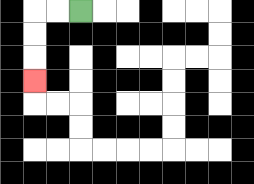{'start': '[3, 0]', 'end': '[1, 3]', 'path_directions': 'L,L,D,D,D', 'path_coordinates': '[[3, 0], [2, 0], [1, 0], [1, 1], [1, 2], [1, 3]]'}